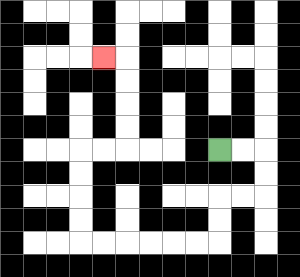{'start': '[9, 6]', 'end': '[4, 2]', 'path_directions': 'R,R,D,D,L,L,D,D,L,L,L,L,L,L,U,U,U,U,R,R,U,U,U,U,L', 'path_coordinates': '[[9, 6], [10, 6], [11, 6], [11, 7], [11, 8], [10, 8], [9, 8], [9, 9], [9, 10], [8, 10], [7, 10], [6, 10], [5, 10], [4, 10], [3, 10], [3, 9], [3, 8], [3, 7], [3, 6], [4, 6], [5, 6], [5, 5], [5, 4], [5, 3], [5, 2], [4, 2]]'}